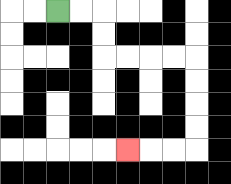{'start': '[2, 0]', 'end': '[5, 6]', 'path_directions': 'R,R,D,D,R,R,R,R,D,D,D,D,L,L,L', 'path_coordinates': '[[2, 0], [3, 0], [4, 0], [4, 1], [4, 2], [5, 2], [6, 2], [7, 2], [8, 2], [8, 3], [8, 4], [8, 5], [8, 6], [7, 6], [6, 6], [5, 6]]'}